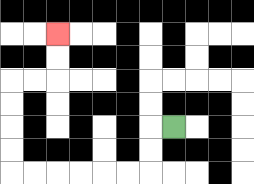{'start': '[7, 5]', 'end': '[2, 1]', 'path_directions': 'L,D,D,L,L,L,L,L,L,U,U,U,U,R,R,U,U', 'path_coordinates': '[[7, 5], [6, 5], [6, 6], [6, 7], [5, 7], [4, 7], [3, 7], [2, 7], [1, 7], [0, 7], [0, 6], [0, 5], [0, 4], [0, 3], [1, 3], [2, 3], [2, 2], [2, 1]]'}